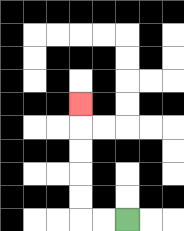{'start': '[5, 9]', 'end': '[3, 4]', 'path_directions': 'L,L,U,U,U,U,U', 'path_coordinates': '[[5, 9], [4, 9], [3, 9], [3, 8], [3, 7], [3, 6], [3, 5], [3, 4]]'}